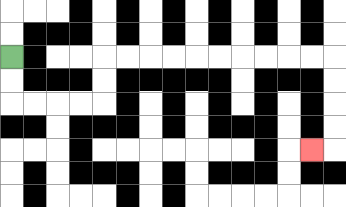{'start': '[0, 2]', 'end': '[13, 6]', 'path_directions': 'D,D,R,R,R,R,U,U,R,R,R,R,R,R,R,R,R,R,D,D,D,D,L', 'path_coordinates': '[[0, 2], [0, 3], [0, 4], [1, 4], [2, 4], [3, 4], [4, 4], [4, 3], [4, 2], [5, 2], [6, 2], [7, 2], [8, 2], [9, 2], [10, 2], [11, 2], [12, 2], [13, 2], [14, 2], [14, 3], [14, 4], [14, 5], [14, 6], [13, 6]]'}